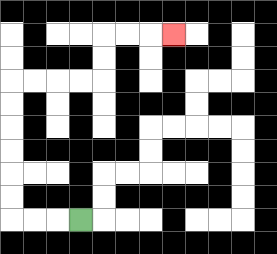{'start': '[3, 9]', 'end': '[7, 1]', 'path_directions': 'L,L,L,U,U,U,U,U,U,R,R,R,R,U,U,R,R,R', 'path_coordinates': '[[3, 9], [2, 9], [1, 9], [0, 9], [0, 8], [0, 7], [0, 6], [0, 5], [0, 4], [0, 3], [1, 3], [2, 3], [3, 3], [4, 3], [4, 2], [4, 1], [5, 1], [6, 1], [7, 1]]'}